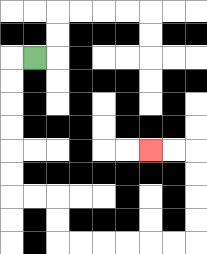{'start': '[1, 2]', 'end': '[6, 6]', 'path_directions': 'L,D,D,D,D,D,D,R,R,D,D,R,R,R,R,R,R,U,U,U,U,L,L', 'path_coordinates': '[[1, 2], [0, 2], [0, 3], [0, 4], [0, 5], [0, 6], [0, 7], [0, 8], [1, 8], [2, 8], [2, 9], [2, 10], [3, 10], [4, 10], [5, 10], [6, 10], [7, 10], [8, 10], [8, 9], [8, 8], [8, 7], [8, 6], [7, 6], [6, 6]]'}